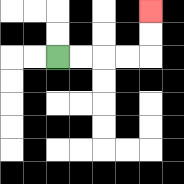{'start': '[2, 2]', 'end': '[6, 0]', 'path_directions': 'R,R,R,R,U,U', 'path_coordinates': '[[2, 2], [3, 2], [4, 2], [5, 2], [6, 2], [6, 1], [6, 0]]'}